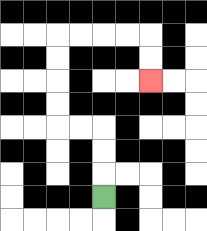{'start': '[4, 8]', 'end': '[6, 3]', 'path_directions': 'U,U,U,L,L,U,U,U,U,R,R,R,R,D,D', 'path_coordinates': '[[4, 8], [4, 7], [4, 6], [4, 5], [3, 5], [2, 5], [2, 4], [2, 3], [2, 2], [2, 1], [3, 1], [4, 1], [5, 1], [6, 1], [6, 2], [6, 3]]'}